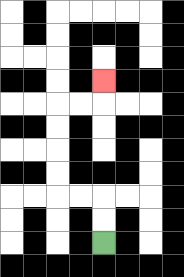{'start': '[4, 10]', 'end': '[4, 3]', 'path_directions': 'U,U,L,L,U,U,U,U,R,R,U', 'path_coordinates': '[[4, 10], [4, 9], [4, 8], [3, 8], [2, 8], [2, 7], [2, 6], [2, 5], [2, 4], [3, 4], [4, 4], [4, 3]]'}